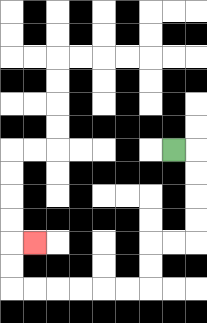{'start': '[7, 6]', 'end': '[1, 10]', 'path_directions': 'R,D,D,D,D,L,L,D,D,L,L,L,L,L,L,U,U,R', 'path_coordinates': '[[7, 6], [8, 6], [8, 7], [8, 8], [8, 9], [8, 10], [7, 10], [6, 10], [6, 11], [6, 12], [5, 12], [4, 12], [3, 12], [2, 12], [1, 12], [0, 12], [0, 11], [0, 10], [1, 10]]'}